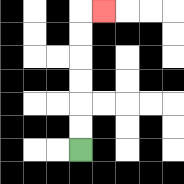{'start': '[3, 6]', 'end': '[4, 0]', 'path_directions': 'U,U,U,U,U,U,R', 'path_coordinates': '[[3, 6], [3, 5], [3, 4], [3, 3], [3, 2], [3, 1], [3, 0], [4, 0]]'}